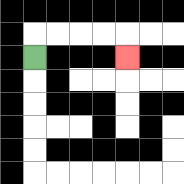{'start': '[1, 2]', 'end': '[5, 2]', 'path_directions': 'U,R,R,R,R,D', 'path_coordinates': '[[1, 2], [1, 1], [2, 1], [3, 1], [4, 1], [5, 1], [5, 2]]'}